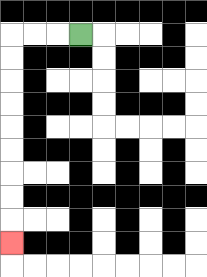{'start': '[3, 1]', 'end': '[0, 10]', 'path_directions': 'L,L,L,D,D,D,D,D,D,D,D,D', 'path_coordinates': '[[3, 1], [2, 1], [1, 1], [0, 1], [0, 2], [0, 3], [0, 4], [0, 5], [0, 6], [0, 7], [0, 8], [0, 9], [0, 10]]'}